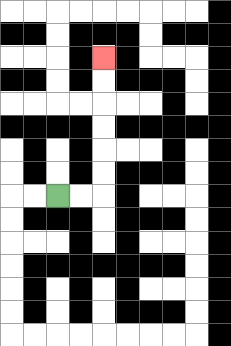{'start': '[2, 8]', 'end': '[4, 2]', 'path_directions': 'R,R,U,U,U,U,U,U', 'path_coordinates': '[[2, 8], [3, 8], [4, 8], [4, 7], [4, 6], [4, 5], [4, 4], [4, 3], [4, 2]]'}